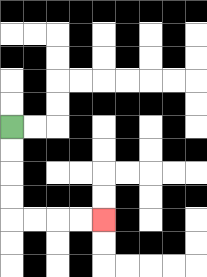{'start': '[0, 5]', 'end': '[4, 9]', 'path_directions': 'D,D,D,D,R,R,R,R', 'path_coordinates': '[[0, 5], [0, 6], [0, 7], [0, 8], [0, 9], [1, 9], [2, 9], [3, 9], [4, 9]]'}